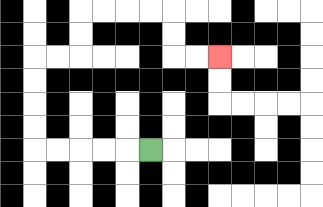{'start': '[6, 6]', 'end': '[9, 2]', 'path_directions': 'L,L,L,L,L,U,U,U,U,R,R,U,U,R,R,R,R,D,D,R,R', 'path_coordinates': '[[6, 6], [5, 6], [4, 6], [3, 6], [2, 6], [1, 6], [1, 5], [1, 4], [1, 3], [1, 2], [2, 2], [3, 2], [3, 1], [3, 0], [4, 0], [5, 0], [6, 0], [7, 0], [7, 1], [7, 2], [8, 2], [9, 2]]'}